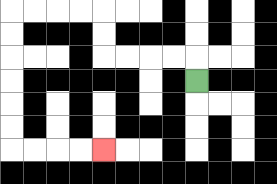{'start': '[8, 3]', 'end': '[4, 6]', 'path_directions': 'U,L,L,L,L,U,U,L,L,L,L,D,D,D,D,D,D,R,R,R,R', 'path_coordinates': '[[8, 3], [8, 2], [7, 2], [6, 2], [5, 2], [4, 2], [4, 1], [4, 0], [3, 0], [2, 0], [1, 0], [0, 0], [0, 1], [0, 2], [0, 3], [0, 4], [0, 5], [0, 6], [1, 6], [2, 6], [3, 6], [4, 6]]'}